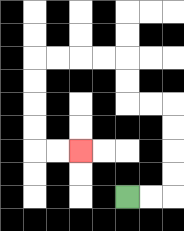{'start': '[5, 8]', 'end': '[3, 6]', 'path_directions': 'R,R,U,U,U,U,L,L,U,U,L,L,L,L,D,D,D,D,R,R', 'path_coordinates': '[[5, 8], [6, 8], [7, 8], [7, 7], [7, 6], [7, 5], [7, 4], [6, 4], [5, 4], [5, 3], [5, 2], [4, 2], [3, 2], [2, 2], [1, 2], [1, 3], [1, 4], [1, 5], [1, 6], [2, 6], [3, 6]]'}